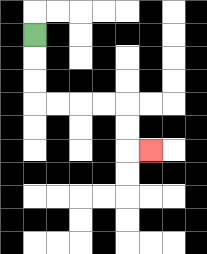{'start': '[1, 1]', 'end': '[6, 6]', 'path_directions': 'D,D,D,R,R,R,R,D,D,R', 'path_coordinates': '[[1, 1], [1, 2], [1, 3], [1, 4], [2, 4], [3, 4], [4, 4], [5, 4], [5, 5], [5, 6], [6, 6]]'}